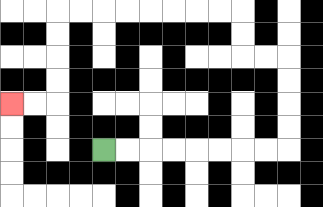{'start': '[4, 6]', 'end': '[0, 4]', 'path_directions': 'R,R,R,R,R,R,R,R,U,U,U,U,L,L,U,U,L,L,L,L,L,L,L,L,D,D,D,D,L,L', 'path_coordinates': '[[4, 6], [5, 6], [6, 6], [7, 6], [8, 6], [9, 6], [10, 6], [11, 6], [12, 6], [12, 5], [12, 4], [12, 3], [12, 2], [11, 2], [10, 2], [10, 1], [10, 0], [9, 0], [8, 0], [7, 0], [6, 0], [5, 0], [4, 0], [3, 0], [2, 0], [2, 1], [2, 2], [2, 3], [2, 4], [1, 4], [0, 4]]'}